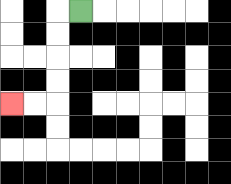{'start': '[3, 0]', 'end': '[0, 4]', 'path_directions': 'L,D,D,D,D,L,L', 'path_coordinates': '[[3, 0], [2, 0], [2, 1], [2, 2], [2, 3], [2, 4], [1, 4], [0, 4]]'}